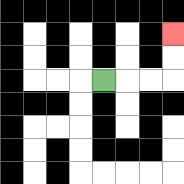{'start': '[4, 3]', 'end': '[7, 1]', 'path_directions': 'R,R,R,U,U', 'path_coordinates': '[[4, 3], [5, 3], [6, 3], [7, 3], [7, 2], [7, 1]]'}